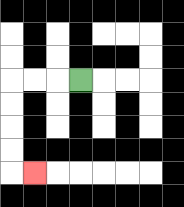{'start': '[3, 3]', 'end': '[1, 7]', 'path_directions': 'L,L,L,D,D,D,D,R', 'path_coordinates': '[[3, 3], [2, 3], [1, 3], [0, 3], [0, 4], [0, 5], [0, 6], [0, 7], [1, 7]]'}